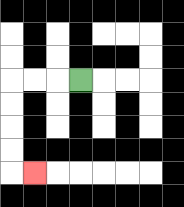{'start': '[3, 3]', 'end': '[1, 7]', 'path_directions': 'L,L,L,D,D,D,D,R', 'path_coordinates': '[[3, 3], [2, 3], [1, 3], [0, 3], [0, 4], [0, 5], [0, 6], [0, 7], [1, 7]]'}